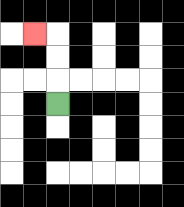{'start': '[2, 4]', 'end': '[1, 1]', 'path_directions': 'U,U,U,L', 'path_coordinates': '[[2, 4], [2, 3], [2, 2], [2, 1], [1, 1]]'}